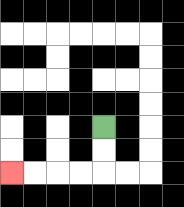{'start': '[4, 5]', 'end': '[0, 7]', 'path_directions': 'D,D,L,L,L,L', 'path_coordinates': '[[4, 5], [4, 6], [4, 7], [3, 7], [2, 7], [1, 7], [0, 7]]'}